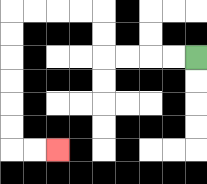{'start': '[8, 2]', 'end': '[2, 6]', 'path_directions': 'L,L,L,L,U,U,L,L,L,L,D,D,D,D,D,D,R,R', 'path_coordinates': '[[8, 2], [7, 2], [6, 2], [5, 2], [4, 2], [4, 1], [4, 0], [3, 0], [2, 0], [1, 0], [0, 0], [0, 1], [0, 2], [0, 3], [0, 4], [0, 5], [0, 6], [1, 6], [2, 6]]'}